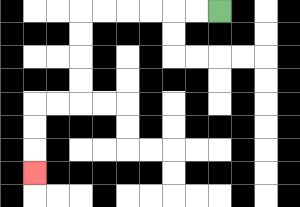{'start': '[9, 0]', 'end': '[1, 7]', 'path_directions': 'L,L,L,L,L,L,D,D,D,D,L,L,D,D,D', 'path_coordinates': '[[9, 0], [8, 0], [7, 0], [6, 0], [5, 0], [4, 0], [3, 0], [3, 1], [3, 2], [3, 3], [3, 4], [2, 4], [1, 4], [1, 5], [1, 6], [1, 7]]'}